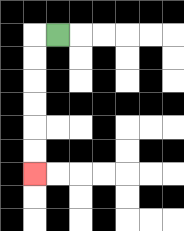{'start': '[2, 1]', 'end': '[1, 7]', 'path_directions': 'L,D,D,D,D,D,D', 'path_coordinates': '[[2, 1], [1, 1], [1, 2], [1, 3], [1, 4], [1, 5], [1, 6], [1, 7]]'}